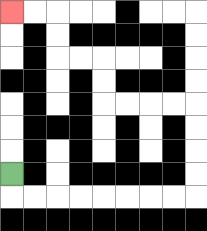{'start': '[0, 7]', 'end': '[0, 0]', 'path_directions': 'D,R,R,R,R,R,R,R,R,U,U,U,U,L,L,L,L,U,U,L,L,U,U,L,L', 'path_coordinates': '[[0, 7], [0, 8], [1, 8], [2, 8], [3, 8], [4, 8], [5, 8], [6, 8], [7, 8], [8, 8], [8, 7], [8, 6], [8, 5], [8, 4], [7, 4], [6, 4], [5, 4], [4, 4], [4, 3], [4, 2], [3, 2], [2, 2], [2, 1], [2, 0], [1, 0], [0, 0]]'}